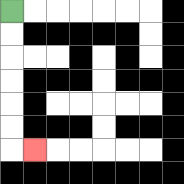{'start': '[0, 0]', 'end': '[1, 6]', 'path_directions': 'D,D,D,D,D,D,R', 'path_coordinates': '[[0, 0], [0, 1], [0, 2], [0, 3], [0, 4], [0, 5], [0, 6], [1, 6]]'}